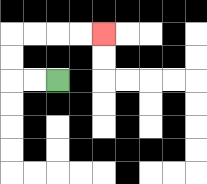{'start': '[2, 3]', 'end': '[4, 1]', 'path_directions': 'L,L,U,U,R,R,R,R', 'path_coordinates': '[[2, 3], [1, 3], [0, 3], [0, 2], [0, 1], [1, 1], [2, 1], [3, 1], [4, 1]]'}